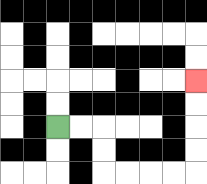{'start': '[2, 5]', 'end': '[8, 3]', 'path_directions': 'R,R,D,D,R,R,R,R,U,U,U,U', 'path_coordinates': '[[2, 5], [3, 5], [4, 5], [4, 6], [4, 7], [5, 7], [6, 7], [7, 7], [8, 7], [8, 6], [8, 5], [8, 4], [8, 3]]'}